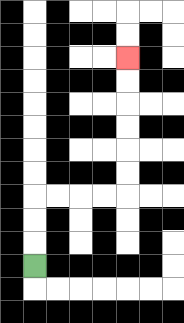{'start': '[1, 11]', 'end': '[5, 2]', 'path_directions': 'U,U,U,R,R,R,R,U,U,U,U,U,U', 'path_coordinates': '[[1, 11], [1, 10], [1, 9], [1, 8], [2, 8], [3, 8], [4, 8], [5, 8], [5, 7], [5, 6], [5, 5], [5, 4], [5, 3], [5, 2]]'}